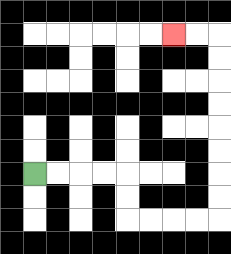{'start': '[1, 7]', 'end': '[7, 1]', 'path_directions': 'R,R,R,R,D,D,R,R,R,R,U,U,U,U,U,U,U,U,L,L', 'path_coordinates': '[[1, 7], [2, 7], [3, 7], [4, 7], [5, 7], [5, 8], [5, 9], [6, 9], [7, 9], [8, 9], [9, 9], [9, 8], [9, 7], [9, 6], [9, 5], [9, 4], [9, 3], [9, 2], [9, 1], [8, 1], [7, 1]]'}